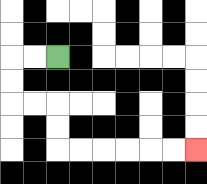{'start': '[2, 2]', 'end': '[8, 6]', 'path_directions': 'L,L,D,D,R,R,D,D,R,R,R,R,R,R', 'path_coordinates': '[[2, 2], [1, 2], [0, 2], [0, 3], [0, 4], [1, 4], [2, 4], [2, 5], [2, 6], [3, 6], [4, 6], [5, 6], [6, 6], [7, 6], [8, 6]]'}